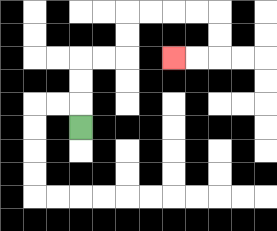{'start': '[3, 5]', 'end': '[7, 2]', 'path_directions': 'U,U,U,R,R,U,U,R,R,R,R,D,D,L,L', 'path_coordinates': '[[3, 5], [3, 4], [3, 3], [3, 2], [4, 2], [5, 2], [5, 1], [5, 0], [6, 0], [7, 0], [8, 0], [9, 0], [9, 1], [9, 2], [8, 2], [7, 2]]'}